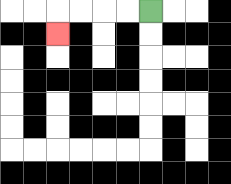{'start': '[6, 0]', 'end': '[2, 1]', 'path_directions': 'L,L,L,L,D', 'path_coordinates': '[[6, 0], [5, 0], [4, 0], [3, 0], [2, 0], [2, 1]]'}